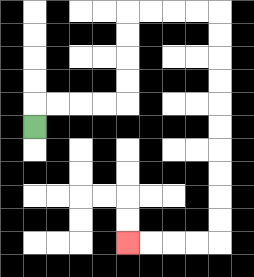{'start': '[1, 5]', 'end': '[5, 10]', 'path_directions': 'U,R,R,R,R,U,U,U,U,R,R,R,R,D,D,D,D,D,D,D,D,D,D,L,L,L,L', 'path_coordinates': '[[1, 5], [1, 4], [2, 4], [3, 4], [4, 4], [5, 4], [5, 3], [5, 2], [5, 1], [5, 0], [6, 0], [7, 0], [8, 0], [9, 0], [9, 1], [9, 2], [9, 3], [9, 4], [9, 5], [9, 6], [9, 7], [9, 8], [9, 9], [9, 10], [8, 10], [7, 10], [6, 10], [5, 10]]'}